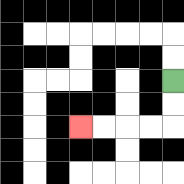{'start': '[7, 3]', 'end': '[3, 5]', 'path_directions': 'D,D,L,L,L,L', 'path_coordinates': '[[7, 3], [7, 4], [7, 5], [6, 5], [5, 5], [4, 5], [3, 5]]'}